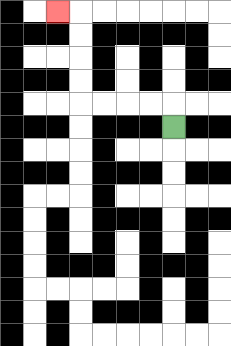{'start': '[7, 5]', 'end': '[2, 0]', 'path_directions': 'U,L,L,L,L,U,U,U,U,L', 'path_coordinates': '[[7, 5], [7, 4], [6, 4], [5, 4], [4, 4], [3, 4], [3, 3], [3, 2], [3, 1], [3, 0], [2, 0]]'}